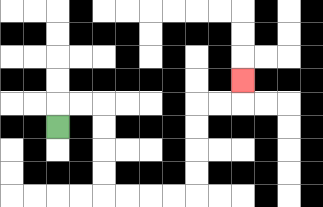{'start': '[2, 5]', 'end': '[10, 3]', 'path_directions': 'U,R,R,D,D,D,D,R,R,R,R,U,U,U,U,R,R,U', 'path_coordinates': '[[2, 5], [2, 4], [3, 4], [4, 4], [4, 5], [4, 6], [4, 7], [4, 8], [5, 8], [6, 8], [7, 8], [8, 8], [8, 7], [8, 6], [8, 5], [8, 4], [9, 4], [10, 4], [10, 3]]'}